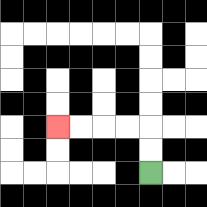{'start': '[6, 7]', 'end': '[2, 5]', 'path_directions': 'U,U,L,L,L,L', 'path_coordinates': '[[6, 7], [6, 6], [6, 5], [5, 5], [4, 5], [3, 5], [2, 5]]'}